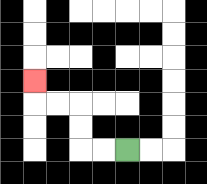{'start': '[5, 6]', 'end': '[1, 3]', 'path_directions': 'L,L,U,U,L,L,U', 'path_coordinates': '[[5, 6], [4, 6], [3, 6], [3, 5], [3, 4], [2, 4], [1, 4], [1, 3]]'}